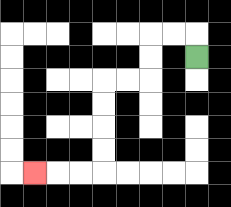{'start': '[8, 2]', 'end': '[1, 7]', 'path_directions': 'U,L,L,D,D,L,L,D,D,D,D,L,L,L', 'path_coordinates': '[[8, 2], [8, 1], [7, 1], [6, 1], [6, 2], [6, 3], [5, 3], [4, 3], [4, 4], [4, 5], [4, 6], [4, 7], [3, 7], [2, 7], [1, 7]]'}